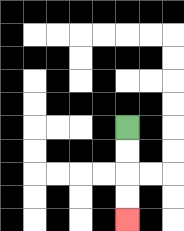{'start': '[5, 5]', 'end': '[5, 9]', 'path_directions': 'D,D,D,D', 'path_coordinates': '[[5, 5], [5, 6], [5, 7], [5, 8], [5, 9]]'}